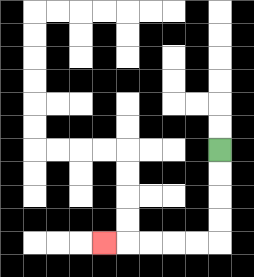{'start': '[9, 6]', 'end': '[4, 10]', 'path_directions': 'D,D,D,D,L,L,L,L,L', 'path_coordinates': '[[9, 6], [9, 7], [9, 8], [9, 9], [9, 10], [8, 10], [7, 10], [6, 10], [5, 10], [4, 10]]'}